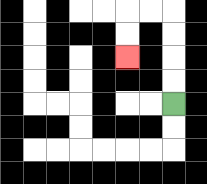{'start': '[7, 4]', 'end': '[5, 2]', 'path_directions': 'U,U,U,U,L,L,D,D', 'path_coordinates': '[[7, 4], [7, 3], [7, 2], [7, 1], [7, 0], [6, 0], [5, 0], [5, 1], [5, 2]]'}